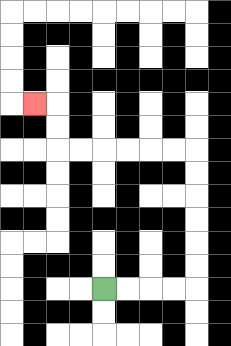{'start': '[4, 12]', 'end': '[1, 4]', 'path_directions': 'R,R,R,R,U,U,U,U,U,U,L,L,L,L,L,L,U,U,L', 'path_coordinates': '[[4, 12], [5, 12], [6, 12], [7, 12], [8, 12], [8, 11], [8, 10], [8, 9], [8, 8], [8, 7], [8, 6], [7, 6], [6, 6], [5, 6], [4, 6], [3, 6], [2, 6], [2, 5], [2, 4], [1, 4]]'}